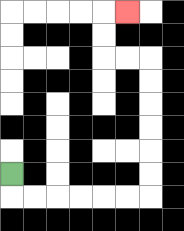{'start': '[0, 7]', 'end': '[5, 0]', 'path_directions': 'D,R,R,R,R,R,R,U,U,U,U,U,U,L,L,U,U,R', 'path_coordinates': '[[0, 7], [0, 8], [1, 8], [2, 8], [3, 8], [4, 8], [5, 8], [6, 8], [6, 7], [6, 6], [6, 5], [6, 4], [6, 3], [6, 2], [5, 2], [4, 2], [4, 1], [4, 0], [5, 0]]'}